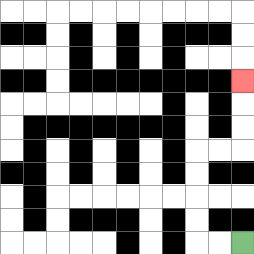{'start': '[10, 10]', 'end': '[10, 3]', 'path_directions': 'L,L,U,U,U,U,R,R,U,U,U', 'path_coordinates': '[[10, 10], [9, 10], [8, 10], [8, 9], [8, 8], [8, 7], [8, 6], [9, 6], [10, 6], [10, 5], [10, 4], [10, 3]]'}